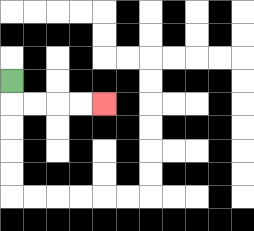{'start': '[0, 3]', 'end': '[4, 4]', 'path_directions': 'D,R,R,R,R', 'path_coordinates': '[[0, 3], [0, 4], [1, 4], [2, 4], [3, 4], [4, 4]]'}